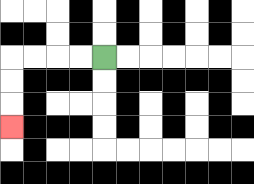{'start': '[4, 2]', 'end': '[0, 5]', 'path_directions': 'L,L,L,L,D,D,D', 'path_coordinates': '[[4, 2], [3, 2], [2, 2], [1, 2], [0, 2], [0, 3], [0, 4], [0, 5]]'}